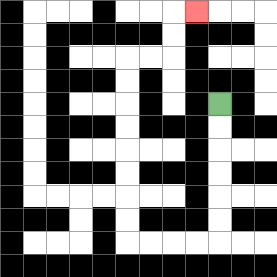{'start': '[9, 4]', 'end': '[8, 0]', 'path_directions': 'D,D,D,D,D,D,L,L,L,L,U,U,U,U,U,U,U,U,R,R,U,U,R', 'path_coordinates': '[[9, 4], [9, 5], [9, 6], [9, 7], [9, 8], [9, 9], [9, 10], [8, 10], [7, 10], [6, 10], [5, 10], [5, 9], [5, 8], [5, 7], [5, 6], [5, 5], [5, 4], [5, 3], [5, 2], [6, 2], [7, 2], [7, 1], [7, 0], [8, 0]]'}